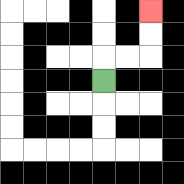{'start': '[4, 3]', 'end': '[6, 0]', 'path_directions': 'U,R,R,U,U', 'path_coordinates': '[[4, 3], [4, 2], [5, 2], [6, 2], [6, 1], [6, 0]]'}